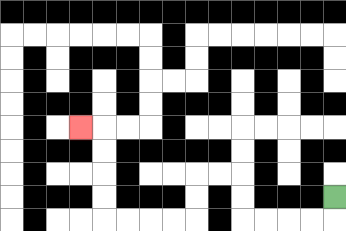{'start': '[14, 8]', 'end': '[3, 5]', 'path_directions': 'D,L,L,L,L,U,U,L,L,D,D,L,L,L,L,U,U,U,U,L', 'path_coordinates': '[[14, 8], [14, 9], [13, 9], [12, 9], [11, 9], [10, 9], [10, 8], [10, 7], [9, 7], [8, 7], [8, 8], [8, 9], [7, 9], [6, 9], [5, 9], [4, 9], [4, 8], [4, 7], [4, 6], [4, 5], [3, 5]]'}